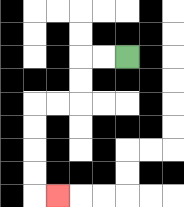{'start': '[5, 2]', 'end': '[2, 8]', 'path_directions': 'L,L,D,D,L,L,D,D,D,D,R', 'path_coordinates': '[[5, 2], [4, 2], [3, 2], [3, 3], [3, 4], [2, 4], [1, 4], [1, 5], [1, 6], [1, 7], [1, 8], [2, 8]]'}